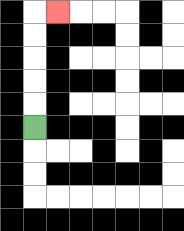{'start': '[1, 5]', 'end': '[2, 0]', 'path_directions': 'U,U,U,U,U,R', 'path_coordinates': '[[1, 5], [1, 4], [1, 3], [1, 2], [1, 1], [1, 0], [2, 0]]'}